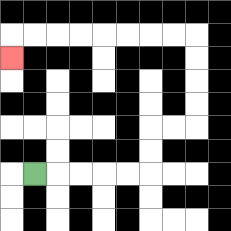{'start': '[1, 7]', 'end': '[0, 2]', 'path_directions': 'R,R,R,R,R,U,U,R,R,U,U,U,U,L,L,L,L,L,L,L,L,D', 'path_coordinates': '[[1, 7], [2, 7], [3, 7], [4, 7], [5, 7], [6, 7], [6, 6], [6, 5], [7, 5], [8, 5], [8, 4], [8, 3], [8, 2], [8, 1], [7, 1], [6, 1], [5, 1], [4, 1], [3, 1], [2, 1], [1, 1], [0, 1], [0, 2]]'}